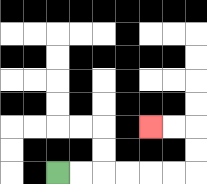{'start': '[2, 7]', 'end': '[6, 5]', 'path_directions': 'R,R,R,R,R,R,U,U,L,L', 'path_coordinates': '[[2, 7], [3, 7], [4, 7], [5, 7], [6, 7], [7, 7], [8, 7], [8, 6], [8, 5], [7, 5], [6, 5]]'}